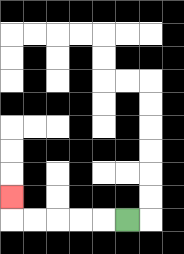{'start': '[5, 9]', 'end': '[0, 8]', 'path_directions': 'L,L,L,L,L,U', 'path_coordinates': '[[5, 9], [4, 9], [3, 9], [2, 9], [1, 9], [0, 9], [0, 8]]'}